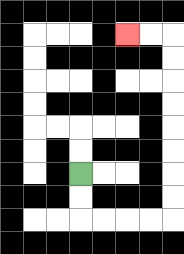{'start': '[3, 7]', 'end': '[5, 1]', 'path_directions': 'D,D,R,R,R,R,U,U,U,U,U,U,U,U,L,L', 'path_coordinates': '[[3, 7], [3, 8], [3, 9], [4, 9], [5, 9], [6, 9], [7, 9], [7, 8], [7, 7], [7, 6], [7, 5], [7, 4], [7, 3], [7, 2], [7, 1], [6, 1], [5, 1]]'}